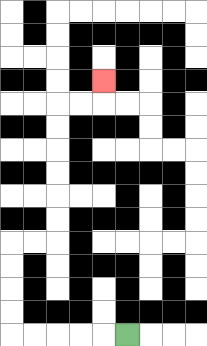{'start': '[5, 14]', 'end': '[4, 3]', 'path_directions': 'L,L,L,L,L,U,U,U,U,R,R,U,U,U,U,U,U,R,R,U', 'path_coordinates': '[[5, 14], [4, 14], [3, 14], [2, 14], [1, 14], [0, 14], [0, 13], [0, 12], [0, 11], [0, 10], [1, 10], [2, 10], [2, 9], [2, 8], [2, 7], [2, 6], [2, 5], [2, 4], [3, 4], [4, 4], [4, 3]]'}